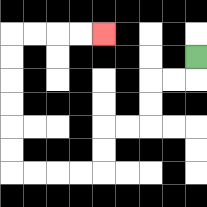{'start': '[8, 2]', 'end': '[4, 1]', 'path_directions': 'D,L,L,D,D,L,L,D,D,L,L,L,L,U,U,U,U,U,U,R,R,R,R', 'path_coordinates': '[[8, 2], [8, 3], [7, 3], [6, 3], [6, 4], [6, 5], [5, 5], [4, 5], [4, 6], [4, 7], [3, 7], [2, 7], [1, 7], [0, 7], [0, 6], [0, 5], [0, 4], [0, 3], [0, 2], [0, 1], [1, 1], [2, 1], [3, 1], [4, 1]]'}